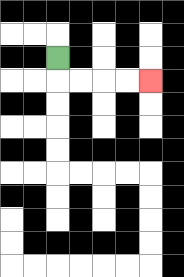{'start': '[2, 2]', 'end': '[6, 3]', 'path_directions': 'D,R,R,R,R', 'path_coordinates': '[[2, 2], [2, 3], [3, 3], [4, 3], [5, 3], [6, 3]]'}